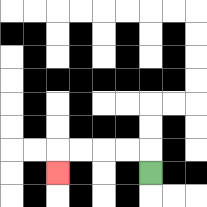{'start': '[6, 7]', 'end': '[2, 7]', 'path_directions': 'U,L,L,L,L,D', 'path_coordinates': '[[6, 7], [6, 6], [5, 6], [4, 6], [3, 6], [2, 6], [2, 7]]'}